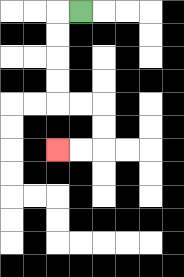{'start': '[3, 0]', 'end': '[2, 6]', 'path_directions': 'L,D,D,D,D,R,R,D,D,L,L', 'path_coordinates': '[[3, 0], [2, 0], [2, 1], [2, 2], [2, 3], [2, 4], [3, 4], [4, 4], [4, 5], [4, 6], [3, 6], [2, 6]]'}